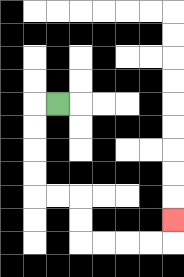{'start': '[2, 4]', 'end': '[7, 9]', 'path_directions': 'L,D,D,D,D,R,R,D,D,R,R,R,R,U', 'path_coordinates': '[[2, 4], [1, 4], [1, 5], [1, 6], [1, 7], [1, 8], [2, 8], [3, 8], [3, 9], [3, 10], [4, 10], [5, 10], [6, 10], [7, 10], [7, 9]]'}